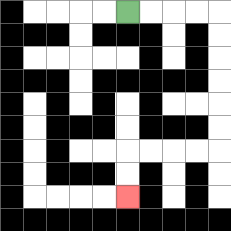{'start': '[5, 0]', 'end': '[5, 8]', 'path_directions': 'R,R,R,R,D,D,D,D,D,D,L,L,L,L,D,D', 'path_coordinates': '[[5, 0], [6, 0], [7, 0], [8, 0], [9, 0], [9, 1], [9, 2], [9, 3], [9, 4], [9, 5], [9, 6], [8, 6], [7, 6], [6, 6], [5, 6], [5, 7], [5, 8]]'}